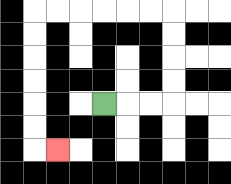{'start': '[4, 4]', 'end': '[2, 6]', 'path_directions': 'R,R,R,U,U,U,U,L,L,L,L,L,L,D,D,D,D,D,D,R', 'path_coordinates': '[[4, 4], [5, 4], [6, 4], [7, 4], [7, 3], [7, 2], [7, 1], [7, 0], [6, 0], [5, 0], [4, 0], [3, 0], [2, 0], [1, 0], [1, 1], [1, 2], [1, 3], [1, 4], [1, 5], [1, 6], [2, 6]]'}